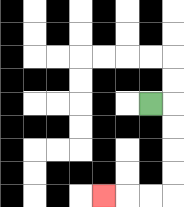{'start': '[6, 4]', 'end': '[4, 8]', 'path_directions': 'R,D,D,D,D,L,L,L', 'path_coordinates': '[[6, 4], [7, 4], [7, 5], [7, 6], [7, 7], [7, 8], [6, 8], [5, 8], [4, 8]]'}